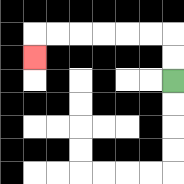{'start': '[7, 3]', 'end': '[1, 2]', 'path_directions': 'U,U,L,L,L,L,L,L,D', 'path_coordinates': '[[7, 3], [7, 2], [7, 1], [6, 1], [5, 1], [4, 1], [3, 1], [2, 1], [1, 1], [1, 2]]'}